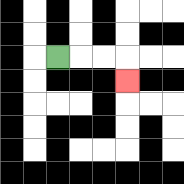{'start': '[2, 2]', 'end': '[5, 3]', 'path_directions': 'R,R,R,D', 'path_coordinates': '[[2, 2], [3, 2], [4, 2], [5, 2], [5, 3]]'}